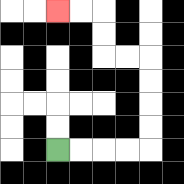{'start': '[2, 6]', 'end': '[2, 0]', 'path_directions': 'R,R,R,R,U,U,U,U,L,L,U,U,L,L', 'path_coordinates': '[[2, 6], [3, 6], [4, 6], [5, 6], [6, 6], [6, 5], [6, 4], [6, 3], [6, 2], [5, 2], [4, 2], [4, 1], [4, 0], [3, 0], [2, 0]]'}